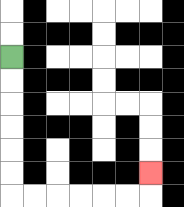{'start': '[0, 2]', 'end': '[6, 7]', 'path_directions': 'D,D,D,D,D,D,R,R,R,R,R,R,U', 'path_coordinates': '[[0, 2], [0, 3], [0, 4], [0, 5], [0, 6], [0, 7], [0, 8], [1, 8], [2, 8], [3, 8], [4, 8], [5, 8], [6, 8], [6, 7]]'}